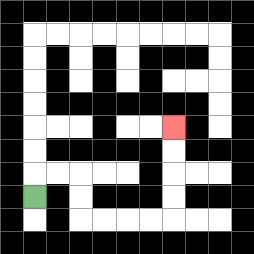{'start': '[1, 8]', 'end': '[7, 5]', 'path_directions': 'U,R,R,D,D,R,R,R,R,U,U,U,U', 'path_coordinates': '[[1, 8], [1, 7], [2, 7], [3, 7], [3, 8], [3, 9], [4, 9], [5, 9], [6, 9], [7, 9], [7, 8], [7, 7], [7, 6], [7, 5]]'}